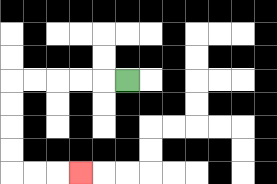{'start': '[5, 3]', 'end': '[3, 7]', 'path_directions': 'L,L,L,L,L,D,D,D,D,R,R,R', 'path_coordinates': '[[5, 3], [4, 3], [3, 3], [2, 3], [1, 3], [0, 3], [0, 4], [0, 5], [0, 6], [0, 7], [1, 7], [2, 7], [3, 7]]'}